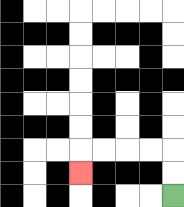{'start': '[7, 8]', 'end': '[3, 7]', 'path_directions': 'U,U,L,L,L,L,D', 'path_coordinates': '[[7, 8], [7, 7], [7, 6], [6, 6], [5, 6], [4, 6], [3, 6], [3, 7]]'}